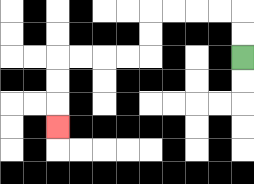{'start': '[10, 2]', 'end': '[2, 5]', 'path_directions': 'U,U,L,L,L,L,D,D,L,L,L,L,D,D,D', 'path_coordinates': '[[10, 2], [10, 1], [10, 0], [9, 0], [8, 0], [7, 0], [6, 0], [6, 1], [6, 2], [5, 2], [4, 2], [3, 2], [2, 2], [2, 3], [2, 4], [2, 5]]'}